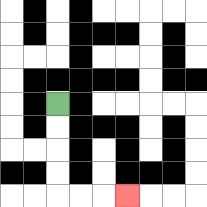{'start': '[2, 4]', 'end': '[5, 8]', 'path_directions': 'D,D,D,D,R,R,R', 'path_coordinates': '[[2, 4], [2, 5], [2, 6], [2, 7], [2, 8], [3, 8], [4, 8], [5, 8]]'}